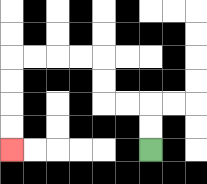{'start': '[6, 6]', 'end': '[0, 6]', 'path_directions': 'U,U,L,L,U,U,L,L,L,L,D,D,D,D', 'path_coordinates': '[[6, 6], [6, 5], [6, 4], [5, 4], [4, 4], [4, 3], [4, 2], [3, 2], [2, 2], [1, 2], [0, 2], [0, 3], [0, 4], [0, 5], [0, 6]]'}